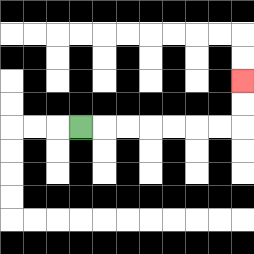{'start': '[3, 5]', 'end': '[10, 3]', 'path_directions': 'R,R,R,R,R,R,R,U,U', 'path_coordinates': '[[3, 5], [4, 5], [5, 5], [6, 5], [7, 5], [8, 5], [9, 5], [10, 5], [10, 4], [10, 3]]'}